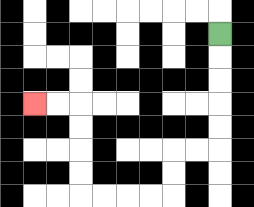{'start': '[9, 1]', 'end': '[1, 4]', 'path_directions': 'D,D,D,D,D,L,L,D,D,L,L,L,L,U,U,U,U,L,L', 'path_coordinates': '[[9, 1], [9, 2], [9, 3], [9, 4], [9, 5], [9, 6], [8, 6], [7, 6], [7, 7], [7, 8], [6, 8], [5, 8], [4, 8], [3, 8], [3, 7], [3, 6], [3, 5], [3, 4], [2, 4], [1, 4]]'}